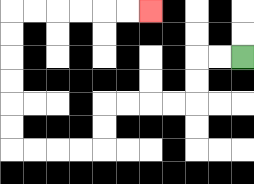{'start': '[10, 2]', 'end': '[6, 0]', 'path_directions': 'L,L,D,D,L,L,L,L,D,D,L,L,L,L,U,U,U,U,U,U,R,R,R,R,R,R', 'path_coordinates': '[[10, 2], [9, 2], [8, 2], [8, 3], [8, 4], [7, 4], [6, 4], [5, 4], [4, 4], [4, 5], [4, 6], [3, 6], [2, 6], [1, 6], [0, 6], [0, 5], [0, 4], [0, 3], [0, 2], [0, 1], [0, 0], [1, 0], [2, 0], [3, 0], [4, 0], [5, 0], [6, 0]]'}